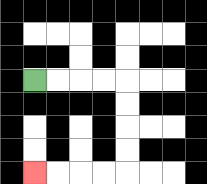{'start': '[1, 3]', 'end': '[1, 7]', 'path_directions': 'R,R,R,R,D,D,D,D,L,L,L,L', 'path_coordinates': '[[1, 3], [2, 3], [3, 3], [4, 3], [5, 3], [5, 4], [5, 5], [5, 6], [5, 7], [4, 7], [3, 7], [2, 7], [1, 7]]'}